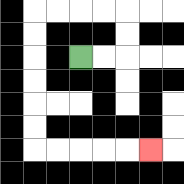{'start': '[3, 2]', 'end': '[6, 6]', 'path_directions': 'R,R,U,U,L,L,L,L,D,D,D,D,D,D,R,R,R,R,R', 'path_coordinates': '[[3, 2], [4, 2], [5, 2], [5, 1], [5, 0], [4, 0], [3, 0], [2, 0], [1, 0], [1, 1], [1, 2], [1, 3], [1, 4], [1, 5], [1, 6], [2, 6], [3, 6], [4, 6], [5, 6], [6, 6]]'}